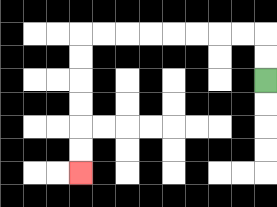{'start': '[11, 3]', 'end': '[3, 7]', 'path_directions': 'U,U,L,L,L,L,L,L,L,L,D,D,D,D,D,D', 'path_coordinates': '[[11, 3], [11, 2], [11, 1], [10, 1], [9, 1], [8, 1], [7, 1], [6, 1], [5, 1], [4, 1], [3, 1], [3, 2], [3, 3], [3, 4], [3, 5], [3, 6], [3, 7]]'}